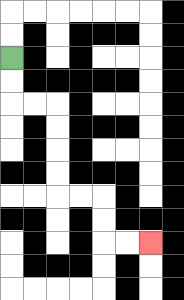{'start': '[0, 2]', 'end': '[6, 10]', 'path_directions': 'D,D,R,R,D,D,D,D,R,R,D,D,R,R', 'path_coordinates': '[[0, 2], [0, 3], [0, 4], [1, 4], [2, 4], [2, 5], [2, 6], [2, 7], [2, 8], [3, 8], [4, 8], [4, 9], [4, 10], [5, 10], [6, 10]]'}